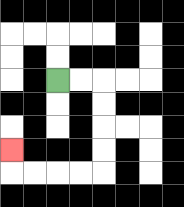{'start': '[2, 3]', 'end': '[0, 6]', 'path_directions': 'R,R,D,D,D,D,L,L,L,L,U', 'path_coordinates': '[[2, 3], [3, 3], [4, 3], [4, 4], [4, 5], [4, 6], [4, 7], [3, 7], [2, 7], [1, 7], [0, 7], [0, 6]]'}